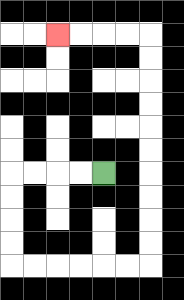{'start': '[4, 7]', 'end': '[2, 1]', 'path_directions': 'L,L,L,L,D,D,D,D,R,R,R,R,R,R,U,U,U,U,U,U,U,U,U,U,L,L,L,L', 'path_coordinates': '[[4, 7], [3, 7], [2, 7], [1, 7], [0, 7], [0, 8], [0, 9], [0, 10], [0, 11], [1, 11], [2, 11], [3, 11], [4, 11], [5, 11], [6, 11], [6, 10], [6, 9], [6, 8], [6, 7], [6, 6], [6, 5], [6, 4], [6, 3], [6, 2], [6, 1], [5, 1], [4, 1], [3, 1], [2, 1]]'}